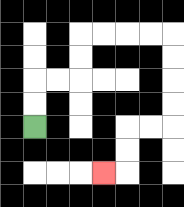{'start': '[1, 5]', 'end': '[4, 7]', 'path_directions': 'U,U,R,R,U,U,R,R,R,R,D,D,D,D,L,L,D,D,L', 'path_coordinates': '[[1, 5], [1, 4], [1, 3], [2, 3], [3, 3], [3, 2], [3, 1], [4, 1], [5, 1], [6, 1], [7, 1], [7, 2], [7, 3], [7, 4], [7, 5], [6, 5], [5, 5], [5, 6], [5, 7], [4, 7]]'}